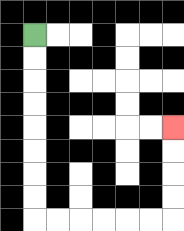{'start': '[1, 1]', 'end': '[7, 5]', 'path_directions': 'D,D,D,D,D,D,D,D,R,R,R,R,R,R,U,U,U,U', 'path_coordinates': '[[1, 1], [1, 2], [1, 3], [1, 4], [1, 5], [1, 6], [1, 7], [1, 8], [1, 9], [2, 9], [3, 9], [4, 9], [5, 9], [6, 9], [7, 9], [7, 8], [7, 7], [7, 6], [7, 5]]'}